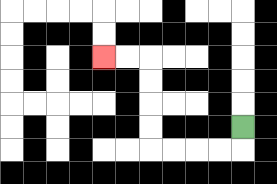{'start': '[10, 5]', 'end': '[4, 2]', 'path_directions': 'D,L,L,L,L,U,U,U,U,L,L', 'path_coordinates': '[[10, 5], [10, 6], [9, 6], [8, 6], [7, 6], [6, 6], [6, 5], [6, 4], [6, 3], [6, 2], [5, 2], [4, 2]]'}